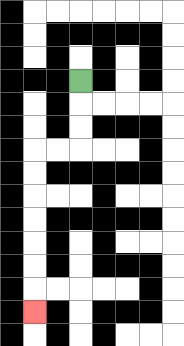{'start': '[3, 3]', 'end': '[1, 13]', 'path_directions': 'D,D,D,L,L,D,D,D,D,D,D,D', 'path_coordinates': '[[3, 3], [3, 4], [3, 5], [3, 6], [2, 6], [1, 6], [1, 7], [1, 8], [1, 9], [1, 10], [1, 11], [1, 12], [1, 13]]'}